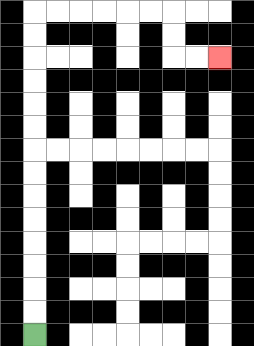{'start': '[1, 14]', 'end': '[9, 2]', 'path_directions': 'U,U,U,U,U,U,U,U,U,U,U,U,U,U,R,R,R,R,R,R,D,D,R,R', 'path_coordinates': '[[1, 14], [1, 13], [1, 12], [1, 11], [1, 10], [1, 9], [1, 8], [1, 7], [1, 6], [1, 5], [1, 4], [1, 3], [1, 2], [1, 1], [1, 0], [2, 0], [3, 0], [4, 0], [5, 0], [6, 0], [7, 0], [7, 1], [7, 2], [8, 2], [9, 2]]'}